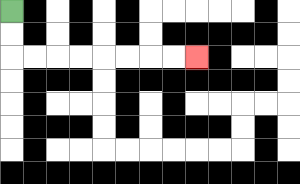{'start': '[0, 0]', 'end': '[8, 2]', 'path_directions': 'D,D,R,R,R,R,R,R,R,R', 'path_coordinates': '[[0, 0], [0, 1], [0, 2], [1, 2], [2, 2], [3, 2], [4, 2], [5, 2], [6, 2], [7, 2], [8, 2]]'}